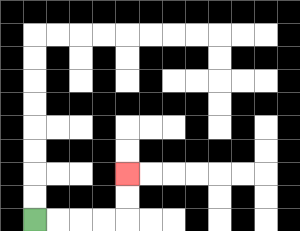{'start': '[1, 9]', 'end': '[5, 7]', 'path_directions': 'R,R,R,R,U,U', 'path_coordinates': '[[1, 9], [2, 9], [3, 9], [4, 9], [5, 9], [5, 8], [5, 7]]'}